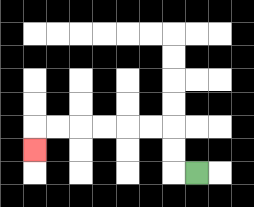{'start': '[8, 7]', 'end': '[1, 6]', 'path_directions': 'L,U,U,L,L,L,L,L,L,D', 'path_coordinates': '[[8, 7], [7, 7], [7, 6], [7, 5], [6, 5], [5, 5], [4, 5], [3, 5], [2, 5], [1, 5], [1, 6]]'}